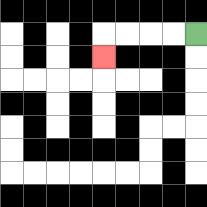{'start': '[8, 1]', 'end': '[4, 2]', 'path_directions': 'L,L,L,L,D', 'path_coordinates': '[[8, 1], [7, 1], [6, 1], [5, 1], [4, 1], [4, 2]]'}